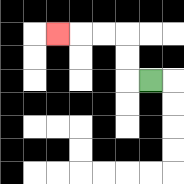{'start': '[6, 3]', 'end': '[2, 1]', 'path_directions': 'L,U,U,L,L,L', 'path_coordinates': '[[6, 3], [5, 3], [5, 2], [5, 1], [4, 1], [3, 1], [2, 1]]'}